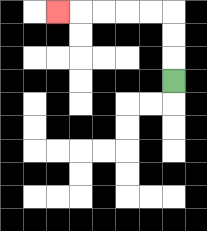{'start': '[7, 3]', 'end': '[2, 0]', 'path_directions': 'U,U,U,L,L,L,L,L', 'path_coordinates': '[[7, 3], [7, 2], [7, 1], [7, 0], [6, 0], [5, 0], [4, 0], [3, 0], [2, 0]]'}